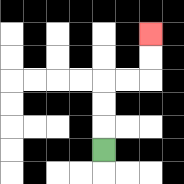{'start': '[4, 6]', 'end': '[6, 1]', 'path_directions': 'U,U,U,R,R,U,U', 'path_coordinates': '[[4, 6], [4, 5], [4, 4], [4, 3], [5, 3], [6, 3], [6, 2], [6, 1]]'}